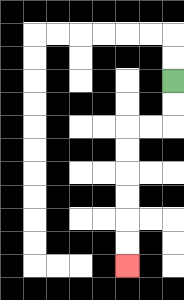{'start': '[7, 3]', 'end': '[5, 11]', 'path_directions': 'D,D,L,L,D,D,D,D,D,D', 'path_coordinates': '[[7, 3], [7, 4], [7, 5], [6, 5], [5, 5], [5, 6], [5, 7], [5, 8], [5, 9], [5, 10], [5, 11]]'}